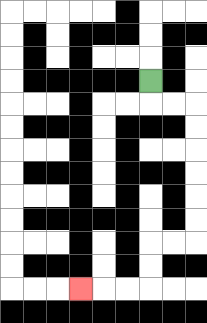{'start': '[6, 3]', 'end': '[3, 12]', 'path_directions': 'D,R,R,D,D,D,D,D,D,L,L,D,D,L,L,L', 'path_coordinates': '[[6, 3], [6, 4], [7, 4], [8, 4], [8, 5], [8, 6], [8, 7], [8, 8], [8, 9], [8, 10], [7, 10], [6, 10], [6, 11], [6, 12], [5, 12], [4, 12], [3, 12]]'}